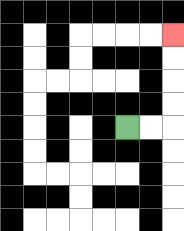{'start': '[5, 5]', 'end': '[7, 1]', 'path_directions': 'R,R,U,U,U,U', 'path_coordinates': '[[5, 5], [6, 5], [7, 5], [7, 4], [7, 3], [7, 2], [7, 1]]'}